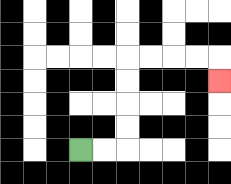{'start': '[3, 6]', 'end': '[9, 3]', 'path_directions': 'R,R,U,U,U,U,R,R,R,R,D', 'path_coordinates': '[[3, 6], [4, 6], [5, 6], [5, 5], [5, 4], [5, 3], [5, 2], [6, 2], [7, 2], [8, 2], [9, 2], [9, 3]]'}